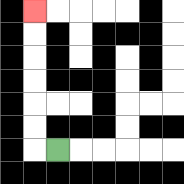{'start': '[2, 6]', 'end': '[1, 0]', 'path_directions': 'L,U,U,U,U,U,U', 'path_coordinates': '[[2, 6], [1, 6], [1, 5], [1, 4], [1, 3], [1, 2], [1, 1], [1, 0]]'}